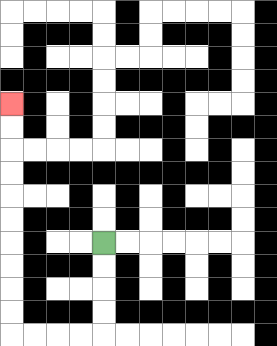{'start': '[4, 10]', 'end': '[0, 4]', 'path_directions': 'D,D,D,D,L,L,L,L,U,U,U,U,U,U,U,U,U,U', 'path_coordinates': '[[4, 10], [4, 11], [4, 12], [4, 13], [4, 14], [3, 14], [2, 14], [1, 14], [0, 14], [0, 13], [0, 12], [0, 11], [0, 10], [0, 9], [0, 8], [0, 7], [0, 6], [0, 5], [0, 4]]'}